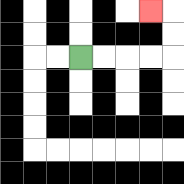{'start': '[3, 2]', 'end': '[6, 0]', 'path_directions': 'R,R,R,R,U,U,L', 'path_coordinates': '[[3, 2], [4, 2], [5, 2], [6, 2], [7, 2], [7, 1], [7, 0], [6, 0]]'}